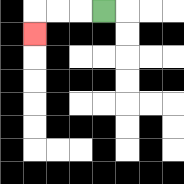{'start': '[4, 0]', 'end': '[1, 1]', 'path_directions': 'L,L,L,D', 'path_coordinates': '[[4, 0], [3, 0], [2, 0], [1, 0], [1, 1]]'}